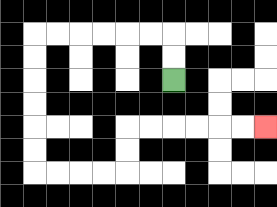{'start': '[7, 3]', 'end': '[11, 5]', 'path_directions': 'U,U,L,L,L,L,L,L,D,D,D,D,D,D,R,R,R,R,U,U,R,R,R,R,R,R', 'path_coordinates': '[[7, 3], [7, 2], [7, 1], [6, 1], [5, 1], [4, 1], [3, 1], [2, 1], [1, 1], [1, 2], [1, 3], [1, 4], [1, 5], [1, 6], [1, 7], [2, 7], [3, 7], [4, 7], [5, 7], [5, 6], [5, 5], [6, 5], [7, 5], [8, 5], [9, 5], [10, 5], [11, 5]]'}